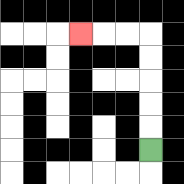{'start': '[6, 6]', 'end': '[3, 1]', 'path_directions': 'U,U,U,U,U,L,L,L', 'path_coordinates': '[[6, 6], [6, 5], [6, 4], [6, 3], [6, 2], [6, 1], [5, 1], [4, 1], [3, 1]]'}